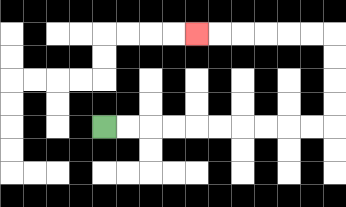{'start': '[4, 5]', 'end': '[8, 1]', 'path_directions': 'R,R,R,R,R,R,R,R,R,R,U,U,U,U,L,L,L,L,L,L', 'path_coordinates': '[[4, 5], [5, 5], [6, 5], [7, 5], [8, 5], [9, 5], [10, 5], [11, 5], [12, 5], [13, 5], [14, 5], [14, 4], [14, 3], [14, 2], [14, 1], [13, 1], [12, 1], [11, 1], [10, 1], [9, 1], [8, 1]]'}